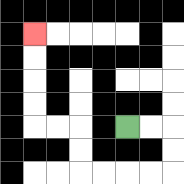{'start': '[5, 5]', 'end': '[1, 1]', 'path_directions': 'R,R,D,D,L,L,L,L,U,U,L,L,U,U,U,U', 'path_coordinates': '[[5, 5], [6, 5], [7, 5], [7, 6], [7, 7], [6, 7], [5, 7], [4, 7], [3, 7], [3, 6], [3, 5], [2, 5], [1, 5], [1, 4], [1, 3], [1, 2], [1, 1]]'}